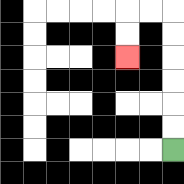{'start': '[7, 6]', 'end': '[5, 2]', 'path_directions': 'U,U,U,U,U,U,L,L,D,D', 'path_coordinates': '[[7, 6], [7, 5], [7, 4], [7, 3], [7, 2], [7, 1], [7, 0], [6, 0], [5, 0], [5, 1], [5, 2]]'}